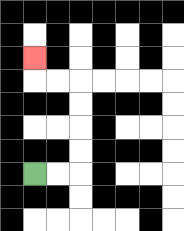{'start': '[1, 7]', 'end': '[1, 2]', 'path_directions': 'R,R,U,U,U,U,L,L,U', 'path_coordinates': '[[1, 7], [2, 7], [3, 7], [3, 6], [3, 5], [3, 4], [3, 3], [2, 3], [1, 3], [1, 2]]'}